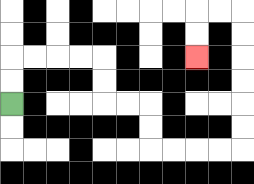{'start': '[0, 4]', 'end': '[8, 2]', 'path_directions': 'U,U,R,R,R,R,D,D,R,R,D,D,R,R,R,R,U,U,U,U,U,U,L,L,D,D', 'path_coordinates': '[[0, 4], [0, 3], [0, 2], [1, 2], [2, 2], [3, 2], [4, 2], [4, 3], [4, 4], [5, 4], [6, 4], [6, 5], [6, 6], [7, 6], [8, 6], [9, 6], [10, 6], [10, 5], [10, 4], [10, 3], [10, 2], [10, 1], [10, 0], [9, 0], [8, 0], [8, 1], [8, 2]]'}